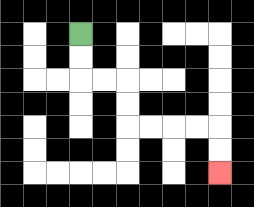{'start': '[3, 1]', 'end': '[9, 7]', 'path_directions': 'D,D,R,R,D,D,R,R,R,R,D,D', 'path_coordinates': '[[3, 1], [3, 2], [3, 3], [4, 3], [5, 3], [5, 4], [5, 5], [6, 5], [7, 5], [8, 5], [9, 5], [9, 6], [9, 7]]'}